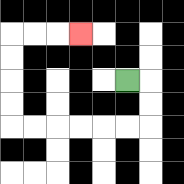{'start': '[5, 3]', 'end': '[3, 1]', 'path_directions': 'R,D,D,L,L,L,L,L,L,U,U,U,U,R,R,R', 'path_coordinates': '[[5, 3], [6, 3], [6, 4], [6, 5], [5, 5], [4, 5], [3, 5], [2, 5], [1, 5], [0, 5], [0, 4], [0, 3], [0, 2], [0, 1], [1, 1], [2, 1], [3, 1]]'}